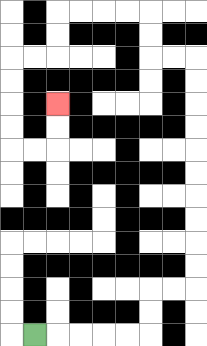{'start': '[1, 14]', 'end': '[2, 4]', 'path_directions': 'R,R,R,R,R,U,U,R,R,U,U,U,U,U,U,U,U,U,U,L,L,U,U,L,L,L,L,D,D,L,L,D,D,D,D,R,R,U,U', 'path_coordinates': '[[1, 14], [2, 14], [3, 14], [4, 14], [5, 14], [6, 14], [6, 13], [6, 12], [7, 12], [8, 12], [8, 11], [8, 10], [8, 9], [8, 8], [8, 7], [8, 6], [8, 5], [8, 4], [8, 3], [8, 2], [7, 2], [6, 2], [6, 1], [6, 0], [5, 0], [4, 0], [3, 0], [2, 0], [2, 1], [2, 2], [1, 2], [0, 2], [0, 3], [0, 4], [0, 5], [0, 6], [1, 6], [2, 6], [2, 5], [2, 4]]'}